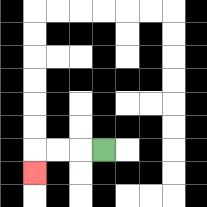{'start': '[4, 6]', 'end': '[1, 7]', 'path_directions': 'L,L,L,D', 'path_coordinates': '[[4, 6], [3, 6], [2, 6], [1, 6], [1, 7]]'}